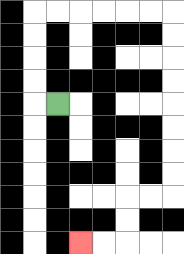{'start': '[2, 4]', 'end': '[3, 10]', 'path_directions': 'L,U,U,U,U,R,R,R,R,R,R,D,D,D,D,D,D,D,D,L,L,D,D,L,L', 'path_coordinates': '[[2, 4], [1, 4], [1, 3], [1, 2], [1, 1], [1, 0], [2, 0], [3, 0], [4, 0], [5, 0], [6, 0], [7, 0], [7, 1], [7, 2], [7, 3], [7, 4], [7, 5], [7, 6], [7, 7], [7, 8], [6, 8], [5, 8], [5, 9], [5, 10], [4, 10], [3, 10]]'}